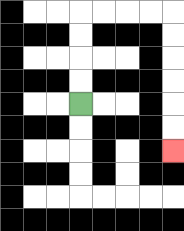{'start': '[3, 4]', 'end': '[7, 6]', 'path_directions': 'U,U,U,U,R,R,R,R,D,D,D,D,D,D', 'path_coordinates': '[[3, 4], [3, 3], [3, 2], [3, 1], [3, 0], [4, 0], [5, 0], [6, 0], [7, 0], [7, 1], [7, 2], [7, 3], [7, 4], [7, 5], [7, 6]]'}